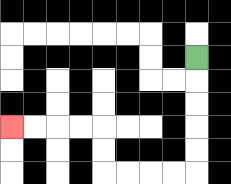{'start': '[8, 2]', 'end': '[0, 5]', 'path_directions': 'D,D,D,D,D,L,L,L,L,U,U,L,L,L,L', 'path_coordinates': '[[8, 2], [8, 3], [8, 4], [8, 5], [8, 6], [8, 7], [7, 7], [6, 7], [5, 7], [4, 7], [4, 6], [4, 5], [3, 5], [2, 5], [1, 5], [0, 5]]'}